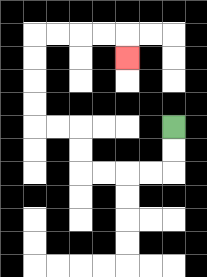{'start': '[7, 5]', 'end': '[5, 2]', 'path_directions': 'D,D,L,L,L,L,U,U,L,L,U,U,U,U,R,R,R,R,D', 'path_coordinates': '[[7, 5], [7, 6], [7, 7], [6, 7], [5, 7], [4, 7], [3, 7], [3, 6], [3, 5], [2, 5], [1, 5], [1, 4], [1, 3], [1, 2], [1, 1], [2, 1], [3, 1], [4, 1], [5, 1], [5, 2]]'}